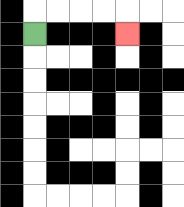{'start': '[1, 1]', 'end': '[5, 1]', 'path_directions': 'U,R,R,R,R,D', 'path_coordinates': '[[1, 1], [1, 0], [2, 0], [3, 0], [4, 0], [5, 0], [5, 1]]'}